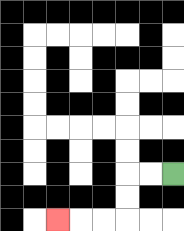{'start': '[7, 7]', 'end': '[2, 9]', 'path_directions': 'L,L,D,D,L,L,L', 'path_coordinates': '[[7, 7], [6, 7], [5, 7], [5, 8], [5, 9], [4, 9], [3, 9], [2, 9]]'}